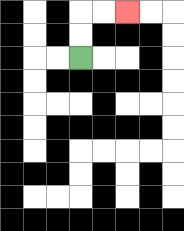{'start': '[3, 2]', 'end': '[5, 0]', 'path_directions': 'U,U,R,R', 'path_coordinates': '[[3, 2], [3, 1], [3, 0], [4, 0], [5, 0]]'}